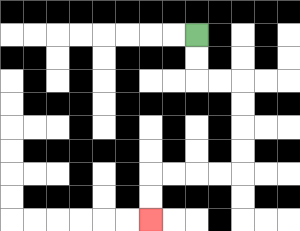{'start': '[8, 1]', 'end': '[6, 9]', 'path_directions': 'D,D,R,R,D,D,D,D,L,L,L,L,D,D', 'path_coordinates': '[[8, 1], [8, 2], [8, 3], [9, 3], [10, 3], [10, 4], [10, 5], [10, 6], [10, 7], [9, 7], [8, 7], [7, 7], [6, 7], [6, 8], [6, 9]]'}